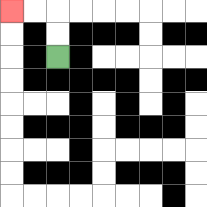{'start': '[2, 2]', 'end': '[0, 0]', 'path_directions': 'U,U,L,L', 'path_coordinates': '[[2, 2], [2, 1], [2, 0], [1, 0], [0, 0]]'}